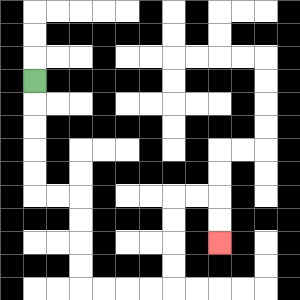{'start': '[1, 3]', 'end': '[9, 10]', 'path_directions': 'D,D,D,D,D,R,R,D,D,D,D,R,R,R,R,U,U,U,U,R,R,D,D', 'path_coordinates': '[[1, 3], [1, 4], [1, 5], [1, 6], [1, 7], [1, 8], [2, 8], [3, 8], [3, 9], [3, 10], [3, 11], [3, 12], [4, 12], [5, 12], [6, 12], [7, 12], [7, 11], [7, 10], [7, 9], [7, 8], [8, 8], [9, 8], [9, 9], [9, 10]]'}